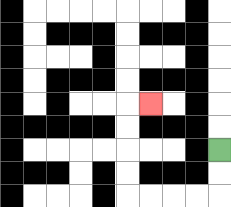{'start': '[9, 6]', 'end': '[6, 4]', 'path_directions': 'D,D,L,L,L,L,U,U,U,U,R', 'path_coordinates': '[[9, 6], [9, 7], [9, 8], [8, 8], [7, 8], [6, 8], [5, 8], [5, 7], [5, 6], [5, 5], [5, 4], [6, 4]]'}